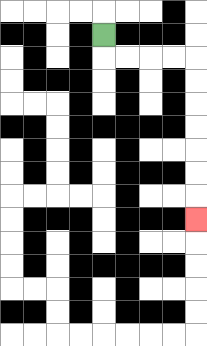{'start': '[4, 1]', 'end': '[8, 9]', 'path_directions': 'D,R,R,R,R,D,D,D,D,D,D,D', 'path_coordinates': '[[4, 1], [4, 2], [5, 2], [6, 2], [7, 2], [8, 2], [8, 3], [8, 4], [8, 5], [8, 6], [8, 7], [8, 8], [8, 9]]'}